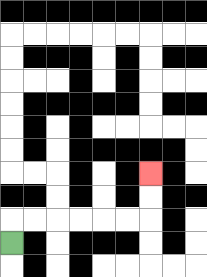{'start': '[0, 10]', 'end': '[6, 7]', 'path_directions': 'U,R,R,R,R,R,R,U,U', 'path_coordinates': '[[0, 10], [0, 9], [1, 9], [2, 9], [3, 9], [4, 9], [5, 9], [6, 9], [6, 8], [6, 7]]'}